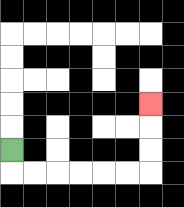{'start': '[0, 6]', 'end': '[6, 4]', 'path_directions': 'D,R,R,R,R,R,R,U,U,U', 'path_coordinates': '[[0, 6], [0, 7], [1, 7], [2, 7], [3, 7], [4, 7], [5, 7], [6, 7], [6, 6], [6, 5], [6, 4]]'}